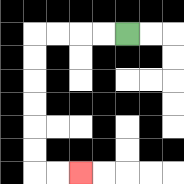{'start': '[5, 1]', 'end': '[3, 7]', 'path_directions': 'L,L,L,L,D,D,D,D,D,D,R,R', 'path_coordinates': '[[5, 1], [4, 1], [3, 1], [2, 1], [1, 1], [1, 2], [1, 3], [1, 4], [1, 5], [1, 6], [1, 7], [2, 7], [3, 7]]'}